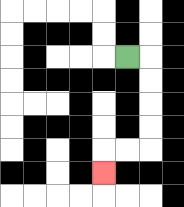{'start': '[5, 2]', 'end': '[4, 7]', 'path_directions': 'R,D,D,D,D,L,L,D', 'path_coordinates': '[[5, 2], [6, 2], [6, 3], [6, 4], [6, 5], [6, 6], [5, 6], [4, 6], [4, 7]]'}